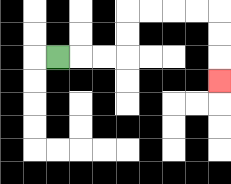{'start': '[2, 2]', 'end': '[9, 3]', 'path_directions': 'R,R,R,U,U,R,R,R,R,D,D,D', 'path_coordinates': '[[2, 2], [3, 2], [4, 2], [5, 2], [5, 1], [5, 0], [6, 0], [7, 0], [8, 0], [9, 0], [9, 1], [9, 2], [9, 3]]'}